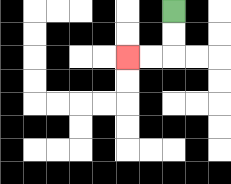{'start': '[7, 0]', 'end': '[5, 2]', 'path_directions': 'D,D,L,L', 'path_coordinates': '[[7, 0], [7, 1], [7, 2], [6, 2], [5, 2]]'}